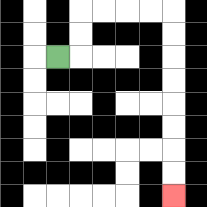{'start': '[2, 2]', 'end': '[7, 8]', 'path_directions': 'R,U,U,R,R,R,R,D,D,D,D,D,D,D,D', 'path_coordinates': '[[2, 2], [3, 2], [3, 1], [3, 0], [4, 0], [5, 0], [6, 0], [7, 0], [7, 1], [7, 2], [7, 3], [7, 4], [7, 5], [7, 6], [7, 7], [7, 8]]'}